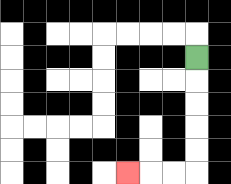{'start': '[8, 2]', 'end': '[5, 7]', 'path_directions': 'D,D,D,D,D,L,L,L', 'path_coordinates': '[[8, 2], [8, 3], [8, 4], [8, 5], [8, 6], [8, 7], [7, 7], [6, 7], [5, 7]]'}